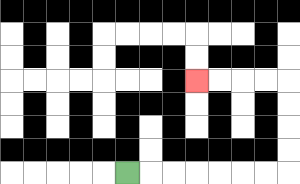{'start': '[5, 7]', 'end': '[8, 3]', 'path_directions': 'R,R,R,R,R,R,R,U,U,U,U,L,L,L,L', 'path_coordinates': '[[5, 7], [6, 7], [7, 7], [8, 7], [9, 7], [10, 7], [11, 7], [12, 7], [12, 6], [12, 5], [12, 4], [12, 3], [11, 3], [10, 3], [9, 3], [8, 3]]'}